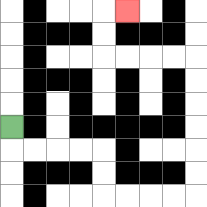{'start': '[0, 5]', 'end': '[5, 0]', 'path_directions': 'D,R,R,R,R,D,D,R,R,R,R,U,U,U,U,U,U,L,L,L,L,U,U,R', 'path_coordinates': '[[0, 5], [0, 6], [1, 6], [2, 6], [3, 6], [4, 6], [4, 7], [4, 8], [5, 8], [6, 8], [7, 8], [8, 8], [8, 7], [8, 6], [8, 5], [8, 4], [8, 3], [8, 2], [7, 2], [6, 2], [5, 2], [4, 2], [4, 1], [4, 0], [5, 0]]'}